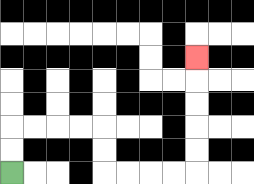{'start': '[0, 7]', 'end': '[8, 2]', 'path_directions': 'U,U,R,R,R,R,D,D,R,R,R,R,U,U,U,U,U', 'path_coordinates': '[[0, 7], [0, 6], [0, 5], [1, 5], [2, 5], [3, 5], [4, 5], [4, 6], [4, 7], [5, 7], [6, 7], [7, 7], [8, 7], [8, 6], [8, 5], [8, 4], [8, 3], [8, 2]]'}